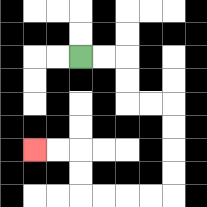{'start': '[3, 2]', 'end': '[1, 6]', 'path_directions': 'R,R,D,D,R,R,D,D,D,D,L,L,L,L,U,U,L,L', 'path_coordinates': '[[3, 2], [4, 2], [5, 2], [5, 3], [5, 4], [6, 4], [7, 4], [7, 5], [7, 6], [7, 7], [7, 8], [6, 8], [5, 8], [4, 8], [3, 8], [3, 7], [3, 6], [2, 6], [1, 6]]'}